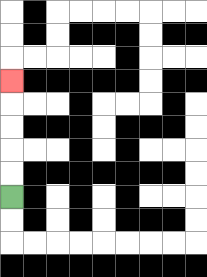{'start': '[0, 8]', 'end': '[0, 3]', 'path_directions': 'U,U,U,U,U', 'path_coordinates': '[[0, 8], [0, 7], [0, 6], [0, 5], [0, 4], [0, 3]]'}